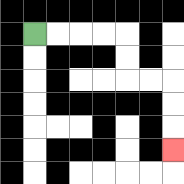{'start': '[1, 1]', 'end': '[7, 6]', 'path_directions': 'R,R,R,R,D,D,R,R,D,D,D', 'path_coordinates': '[[1, 1], [2, 1], [3, 1], [4, 1], [5, 1], [5, 2], [5, 3], [6, 3], [7, 3], [7, 4], [7, 5], [7, 6]]'}